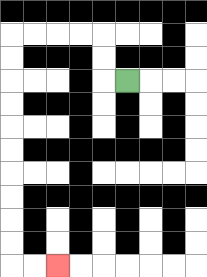{'start': '[5, 3]', 'end': '[2, 11]', 'path_directions': 'L,U,U,L,L,L,L,D,D,D,D,D,D,D,D,D,D,R,R', 'path_coordinates': '[[5, 3], [4, 3], [4, 2], [4, 1], [3, 1], [2, 1], [1, 1], [0, 1], [0, 2], [0, 3], [0, 4], [0, 5], [0, 6], [0, 7], [0, 8], [0, 9], [0, 10], [0, 11], [1, 11], [2, 11]]'}